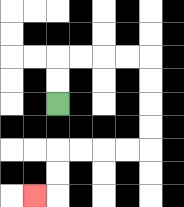{'start': '[2, 4]', 'end': '[1, 8]', 'path_directions': 'U,U,R,R,R,R,D,D,D,D,L,L,L,L,D,D,L', 'path_coordinates': '[[2, 4], [2, 3], [2, 2], [3, 2], [4, 2], [5, 2], [6, 2], [6, 3], [6, 4], [6, 5], [6, 6], [5, 6], [4, 6], [3, 6], [2, 6], [2, 7], [2, 8], [1, 8]]'}